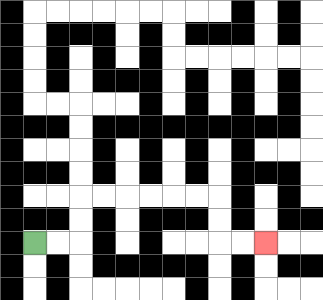{'start': '[1, 10]', 'end': '[11, 10]', 'path_directions': 'R,R,U,U,R,R,R,R,R,R,D,D,R,R', 'path_coordinates': '[[1, 10], [2, 10], [3, 10], [3, 9], [3, 8], [4, 8], [5, 8], [6, 8], [7, 8], [8, 8], [9, 8], [9, 9], [9, 10], [10, 10], [11, 10]]'}